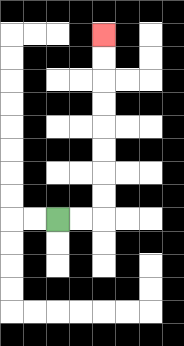{'start': '[2, 9]', 'end': '[4, 1]', 'path_directions': 'R,R,U,U,U,U,U,U,U,U', 'path_coordinates': '[[2, 9], [3, 9], [4, 9], [4, 8], [4, 7], [4, 6], [4, 5], [4, 4], [4, 3], [4, 2], [4, 1]]'}